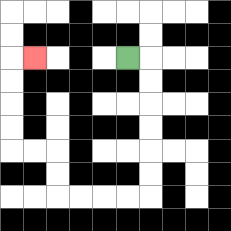{'start': '[5, 2]', 'end': '[1, 2]', 'path_directions': 'R,D,D,D,D,D,D,L,L,L,L,U,U,L,L,U,U,U,U,R', 'path_coordinates': '[[5, 2], [6, 2], [6, 3], [6, 4], [6, 5], [6, 6], [6, 7], [6, 8], [5, 8], [4, 8], [3, 8], [2, 8], [2, 7], [2, 6], [1, 6], [0, 6], [0, 5], [0, 4], [0, 3], [0, 2], [1, 2]]'}